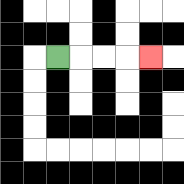{'start': '[2, 2]', 'end': '[6, 2]', 'path_directions': 'R,R,R,R', 'path_coordinates': '[[2, 2], [3, 2], [4, 2], [5, 2], [6, 2]]'}